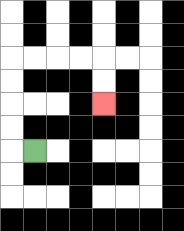{'start': '[1, 6]', 'end': '[4, 4]', 'path_directions': 'L,U,U,U,U,R,R,R,R,D,D', 'path_coordinates': '[[1, 6], [0, 6], [0, 5], [0, 4], [0, 3], [0, 2], [1, 2], [2, 2], [3, 2], [4, 2], [4, 3], [4, 4]]'}